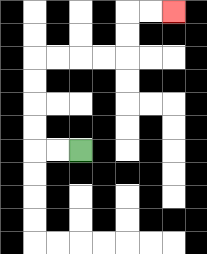{'start': '[3, 6]', 'end': '[7, 0]', 'path_directions': 'L,L,U,U,U,U,R,R,R,R,U,U,R,R', 'path_coordinates': '[[3, 6], [2, 6], [1, 6], [1, 5], [1, 4], [1, 3], [1, 2], [2, 2], [3, 2], [4, 2], [5, 2], [5, 1], [5, 0], [6, 0], [7, 0]]'}